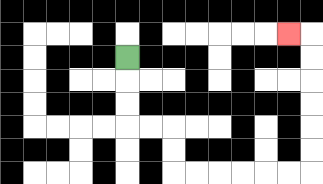{'start': '[5, 2]', 'end': '[12, 1]', 'path_directions': 'D,D,D,R,R,D,D,R,R,R,R,R,R,U,U,U,U,U,U,L', 'path_coordinates': '[[5, 2], [5, 3], [5, 4], [5, 5], [6, 5], [7, 5], [7, 6], [7, 7], [8, 7], [9, 7], [10, 7], [11, 7], [12, 7], [13, 7], [13, 6], [13, 5], [13, 4], [13, 3], [13, 2], [13, 1], [12, 1]]'}